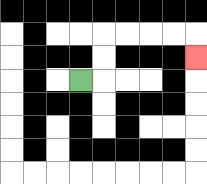{'start': '[3, 3]', 'end': '[8, 2]', 'path_directions': 'R,U,U,R,R,R,R,D', 'path_coordinates': '[[3, 3], [4, 3], [4, 2], [4, 1], [5, 1], [6, 1], [7, 1], [8, 1], [8, 2]]'}